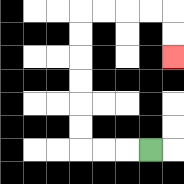{'start': '[6, 6]', 'end': '[7, 2]', 'path_directions': 'L,L,L,U,U,U,U,U,U,R,R,R,R,D,D', 'path_coordinates': '[[6, 6], [5, 6], [4, 6], [3, 6], [3, 5], [3, 4], [3, 3], [3, 2], [3, 1], [3, 0], [4, 0], [5, 0], [6, 0], [7, 0], [7, 1], [7, 2]]'}